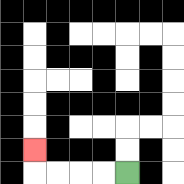{'start': '[5, 7]', 'end': '[1, 6]', 'path_directions': 'L,L,L,L,U', 'path_coordinates': '[[5, 7], [4, 7], [3, 7], [2, 7], [1, 7], [1, 6]]'}